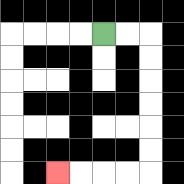{'start': '[4, 1]', 'end': '[2, 7]', 'path_directions': 'R,R,D,D,D,D,D,D,L,L,L,L', 'path_coordinates': '[[4, 1], [5, 1], [6, 1], [6, 2], [6, 3], [6, 4], [6, 5], [6, 6], [6, 7], [5, 7], [4, 7], [3, 7], [2, 7]]'}